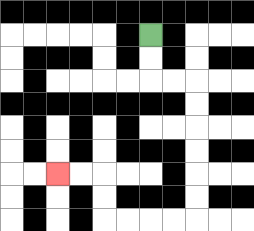{'start': '[6, 1]', 'end': '[2, 7]', 'path_directions': 'D,D,R,R,D,D,D,D,D,D,L,L,L,L,U,U,L,L', 'path_coordinates': '[[6, 1], [6, 2], [6, 3], [7, 3], [8, 3], [8, 4], [8, 5], [8, 6], [8, 7], [8, 8], [8, 9], [7, 9], [6, 9], [5, 9], [4, 9], [4, 8], [4, 7], [3, 7], [2, 7]]'}